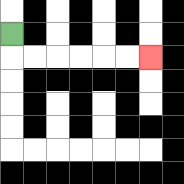{'start': '[0, 1]', 'end': '[6, 2]', 'path_directions': 'D,R,R,R,R,R,R', 'path_coordinates': '[[0, 1], [0, 2], [1, 2], [2, 2], [3, 2], [4, 2], [5, 2], [6, 2]]'}